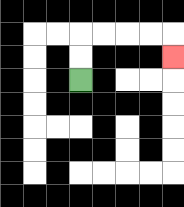{'start': '[3, 3]', 'end': '[7, 2]', 'path_directions': 'U,U,R,R,R,R,D', 'path_coordinates': '[[3, 3], [3, 2], [3, 1], [4, 1], [5, 1], [6, 1], [7, 1], [7, 2]]'}